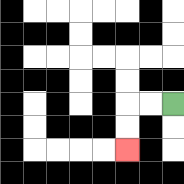{'start': '[7, 4]', 'end': '[5, 6]', 'path_directions': 'L,L,D,D', 'path_coordinates': '[[7, 4], [6, 4], [5, 4], [5, 5], [5, 6]]'}